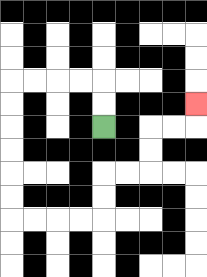{'start': '[4, 5]', 'end': '[8, 4]', 'path_directions': 'U,U,L,L,L,L,D,D,D,D,D,D,R,R,R,R,U,U,R,R,U,U,R,R,U', 'path_coordinates': '[[4, 5], [4, 4], [4, 3], [3, 3], [2, 3], [1, 3], [0, 3], [0, 4], [0, 5], [0, 6], [0, 7], [0, 8], [0, 9], [1, 9], [2, 9], [3, 9], [4, 9], [4, 8], [4, 7], [5, 7], [6, 7], [6, 6], [6, 5], [7, 5], [8, 5], [8, 4]]'}